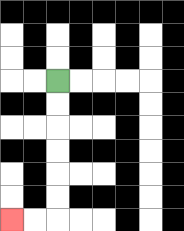{'start': '[2, 3]', 'end': '[0, 9]', 'path_directions': 'D,D,D,D,D,D,L,L', 'path_coordinates': '[[2, 3], [2, 4], [2, 5], [2, 6], [2, 7], [2, 8], [2, 9], [1, 9], [0, 9]]'}